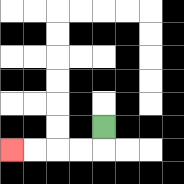{'start': '[4, 5]', 'end': '[0, 6]', 'path_directions': 'D,L,L,L,L', 'path_coordinates': '[[4, 5], [4, 6], [3, 6], [2, 6], [1, 6], [0, 6]]'}